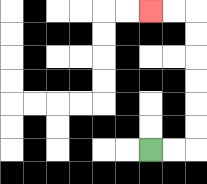{'start': '[6, 6]', 'end': '[6, 0]', 'path_directions': 'R,R,U,U,U,U,U,U,L,L', 'path_coordinates': '[[6, 6], [7, 6], [8, 6], [8, 5], [8, 4], [8, 3], [8, 2], [8, 1], [8, 0], [7, 0], [6, 0]]'}